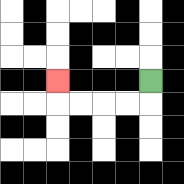{'start': '[6, 3]', 'end': '[2, 3]', 'path_directions': 'D,L,L,L,L,U', 'path_coordinates': '[[6, 3], [6, 4], [5, 4], [4, 4], [3, 4], [2, 4], [2, 3]]'}